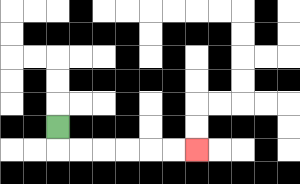{'start': '[2, 5]', 'end': '[8, 6]', 'path_directions': 'D,R,R,R,R,R,R', 'path_coordinates': '[[2, 5], [2, 6], [3, 6], [4, 6], [5, 6], [6, 6], [7, 6], [8, 6]]'}